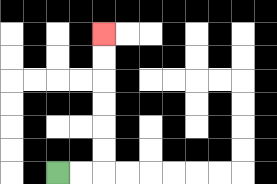{'start': '[2, 7]', 'end': '[4, 1]', 'path_directions': 'R,R,U,U,U,U,U,U', 'path_coordinates': '[[2, 7], [3, 7], [4, 7], [4, 6], [4, 5], [4, 4], [4, 3], [4, 2], [4, 1]]'}